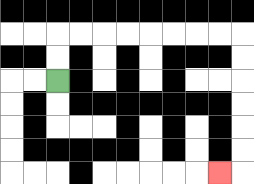{'start': '[2, 3]', 'end': '[9, 7]', 'path_directions': 'U,U,R,R,R,R,R,R,R,R,D,D,D,D,D,D,L', 'path_coordinates': '[[2, 3], [2, 2], [2, 1], [3, 1], [4, 1], [5, 1], [6, 1], [7, 1], [8, 1], [9, 1], [10, 1], [10, 2], [10, 3], [10, 4], [10, 5], [10, 6], [10, 7], [9, 7]]'}